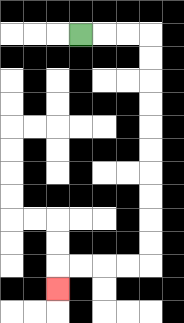{'start': '[3, 1]', 'end': '[2, 12]', 'path_directions': 'R,R,R,D,D,D,D,D,D,D,D,D,D,L,L,L,L,D', 'path_coordinates': '[[3, 1], [4, 1], [5, 1], [6, 1], [6, 2], [6, 3], [6, 4], [6, 5], [6, 6], [6, 7], [6, 8], [6, 9], [6, 10], [6, 11], [5, 11], [4, 11], [3, 11], [2, 11], [2, 12]]'}